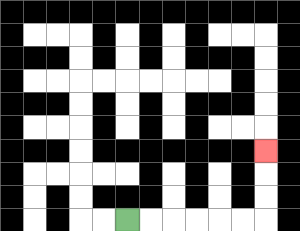{'start': '[5, 9]', 'end': '[11, 6]', 'path_directions': 'R,R,R,R,R,R,U,U,U', 'path_coordinates': '[[5, 9], [6, 9], [7, 9], [8, 9], [9, 9], [10, 9], [11, 9], [11, 8], [11, 7], [11, 6]]'}